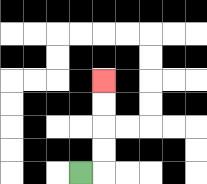{'start': '[3, 7]', 'end': '[4, 3]', 'path_directions': 'R,U,U,U,U', 'path_coordinates': '[[3, 7], [4, 7], [4, 6], [4, 5], [4, 4], [4, 3]]'}